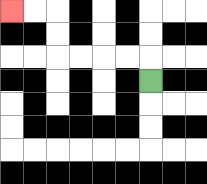{'start': '[6, 3]', 'end': '[0, 0]', 'path_directions': 'U,L,L,L,L,U,U,L,L', 'path_coordinates': '[[6, 3], [6, 2], [5, 2], [4, 2], [3, 2], [2, 2], [2, 1], [2, 0], [1, 0], [0, 0]]'}